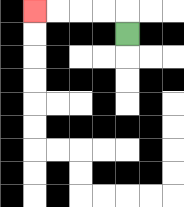{'start': '[5, 1]', 'end': '[1, 0]', 'path_directions': 'U,L,L,L,L', 'path_coordinates': '[[5, 1], [5, 0], [4, 0], [3, 0], [2, 0], [1, 0]]'}